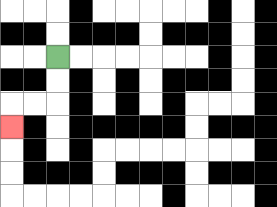{'start': '[2, 2]', 'end': '[0, 5]', 'path_directions': 'D,D,L,L,D', 'path_coordinates': '[[2, 2], [2, 3], [2, 4], [1, 4], [0, 4], [0, 5]]'}